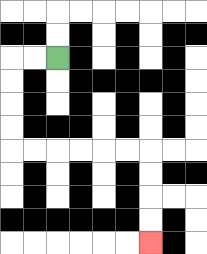{'start': '[2, 2]', 'end': '[6, 10]', 'path_directions': 'L,L,D,D,D,D,R,R,R,R,R,R,D,D,D,D', 'path_coordinates': '[[2, 2], [1, 2], [0, 2], [0, 3], [0, 4], [0, 5], [0, 6], [1, 6], [2, 6], [3, 6], [4, 6], [5, 6], [6, 6], [6, 7], [6, 8], [6, 9], [6, 10]]'}